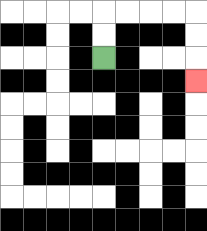{'start': '[4, 2]', 'end': '[8, 3]', 'path_directions': 'U,U,R,R,R,R,D,D,D', 'path_coordinates': '[[4, 2], [4, 1], [4, 0], [5, 0], [6, 0], [7, 0], [8, 0], [8, 1], [8, 2], [8, 3]]'}